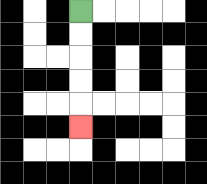{'start': '[3, 0]', 'end': '[3, 5]', 'path_directions': 'D,D,D,D,D', 'path_coordinates': '[[3, 0], [3, 1], [3, 2], [3, 3], [3, 4], [3, 5]]'}